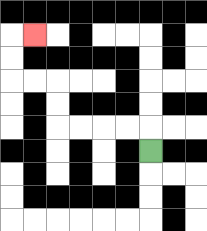{'start': '[6, 6]', 'end': '[1, 1]', 'path_directions': 'U,L,L,L,L,U,U,L,L,U,U,R', 'path_coordinates': '[[6, 6], [6, 5], [5, 5], [4, 5], [3, 5], [2, 5], [2, 4], [2, 3], [1, 3], [0, 3], [0, 2], [0, 1], [1, 1]]'}